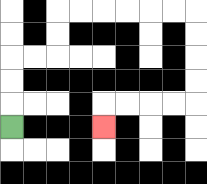{'start': '[0, 5]', 'end': '[4, 5]', 'path_directions': 'U,U,U,R,R,U,U,R,R,R,R,R,R,D,D,D,D,L,L,L,L,D', 'path_coordinates': '[[0, 5], [0, 4], [0, 3], [0, 2], [1, 2], [2, 2], [2, 1], [2, 0], [3, 0], [4, 0], [5, 0], [6, 0], [7, 0], [8, 0], [8, 1], [8, 2], [8, 3], [8, 4], [7, 4], [6, 4], [5, 4], [4, 4], [4, 5]]'}